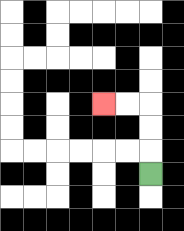{'start': '[6, 7]', 'end': '[4, 4]', 'path_directions': 'U,U,U,L,L', 'path_coordinates': '[[6, 7], [6, 6], [6, 5], [6, 4], [5, 4], [4, 4]]'}